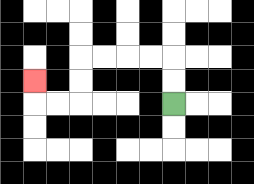{'start': '[7, 4]', 'end': '[1, 3]', 'path_directions': 'U,U,L,L,L,L,D,D,L,L,U', 'path_coordinates': '[[7, 4], [7, 3], [7, 2], [6, 2], [5, 2], [4, 2], [3, 2], [3, 3], [3, 4], [2, 4], [1, 4], [1, 3]]'}